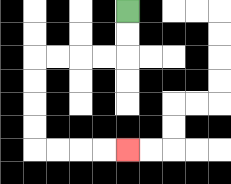{'start': '[5, 0]', 'end': '[5, 6]', 'path_directions': 'D,D,L,L,L,L,D,D,D,D,R,R,R,R', 'path_coordinates': '[[5, 0], [5, 1], [5, 2], [4, 2], [3, 2], [2, 2], [1, 2], [1, 3], [1, 4], [1, 5], [1, 6], [2, 6], [3, 6], [4, 6], [5, 6]]'}